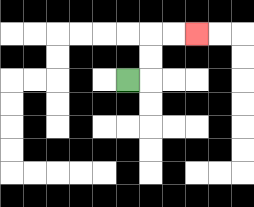{'start': '[5, 3]', 'end': '[8, 1]', 'path_directions': 'R,U,U,R,R', 'path_coordinates': '[[5, 3], [6, 3], [6, 2], [6, 1], [7, 1], [8, 1]]'}